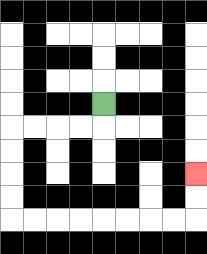{'start': '[4, 4]', 'end': '[8, 7]', 'path_directions': 'D,L,L,L,L,D,D,D,D,R,R,R,R,R,R,R,R,U,U', 'path_coordinates': '[[4, 4], [4, 5], [3, 5], [2, 5], [1, 5], [0, 5], [0, 6], [0, 7], [0, 8], [0, 9], [1, 9], [2, 9], [3, 9], [4, 9], [5, 9], [6, 9], [7, 9], [8, 9], [8, 8], [8, 7]]'}